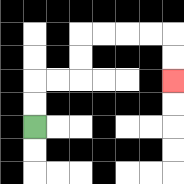{'start': '[1, 5]', 'end': '[7, 3]', 'path_directions': 'U,U,R,R,U,U,R,R,R,R,D,D', 'path_coordinates': '[[1, 5], [1, 4], [1, 3], [2, 3], [3, 3], [3, 2], [3, 1], [4, 1], [5, 1], [6, 1], [7, 1], [7, 2], [7, 3]]'}